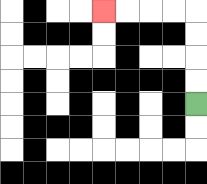{'start': '[8, 4]', 'end': '[4, 0]', 'path_directions': 'U,U,U,U,L,L,L,L', 'path_coordinates': '[[8, 4], [8, 3], [8, 2], [8, 1], [8, 0], [7, 0], [6, 0], [5, 0], [4, 0]]'}